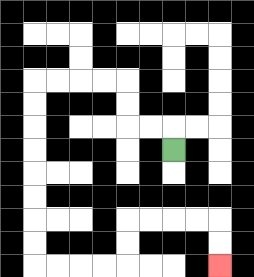{'start': '[7, 6]', 'end': '[9, 11]', 'path_directions': 'U,L,L,U,U,L,L,L,L,D,D,D,D,D,D,D,D,R,R,R,R,U,U,R,R,R,R,D,D', 'path_coordinates': '[[7, 6], [7, 5], [6, 5], [5, 5], [5, 4], [5, 3], [4, 3], [3, 3], [2, 3], [1, 3], [1, 4], [1, 5], [1, 6], [1, 7], [1, 8], [1, 9], [1, 10], [1, 11], [2, 11], [3, 11], [4, 11], [5, 11], [5, 10], [5, 9], [6, 9], [7, 9], [8, 9], [9, 9], [9, 10], [9, 11]]'}